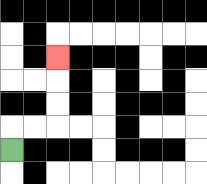{'start': '[0, 6]', 'end': '[2, 2]', 'path_directions': 'U,R,R,U,U,U', 'path_coordinates': '[[0, 6], [0, 5], [1, 5], [2, 5], [2, 4], [2, 3], [2, 2]]'}